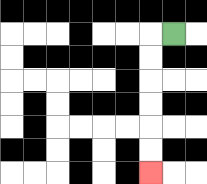{'start': '[7, 1]', 'end': '[6, 7]', 'path_directions': 'L,D,D,D,D,D,D', 'path_coordinates': '[[7, 1], [6, 1], [6, 2], [6, 3], [6, 4], [6, 5], [6, 6], [6, 7]]'}